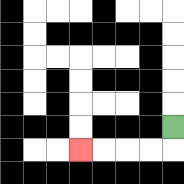{'start': '[7, 5]', 'end': '[3, 6]', 'path_directions': 'D,L,L,L,L', 'path_coordinates': '[[7, 5], [7, 6], [6, 6], [5, 6], [4, 6], [3, 6]]'}